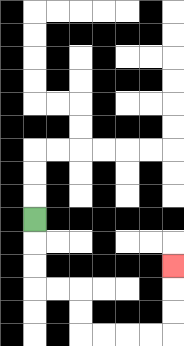{'start': '[1, 9]', 'end': '[7, 11]', 'path_directions': 'D,D,D,R,R,D,D,R,R,R,R,U,U,U', 'path_coordinates': '[[1, 9], [1, 10], [1, 11], [1, 12], [2, 12], [3, 12], [3, 13], [3, 14], [4, 14], [5, 14], [6, 14], [7, 14], [7, 13], [7, 12], [7, 11]]'}